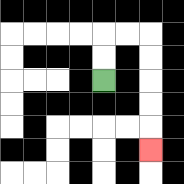{'start': '[4, 3]', 'end': '[6, 6]', 'path_directions': 'U,U,R,R,D,D,D,D,D', 'path_coordinates': '[[4, 3], [4, 2], [4, 1], [5, 1], [6, 1], [6, 2], [6, 3], [6, 4], [6, 5], [6, 6]]'}